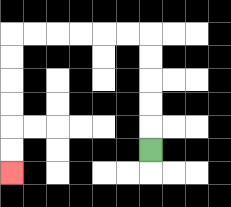{'start': '[6, 6]', 'end': '[0, 7]', 'path_directions': 'U,U,U,U,U,L,L,L,L,L,L,D,D,D,D,D,D', 'path_coordinates': '[[6, 6], [6, 5], [6, 4], [6, 3], [6, 2], [6, 1], [5, 1], [4, 1], [3, 1], [2, 1], [1, 1], [0, 1], [0, 2], [0, 3], [0, 4], [0, 5], [0, 6], [0, 7]]'}